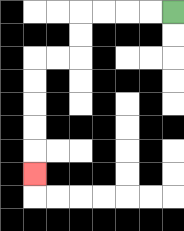{'start': '[7, 0]', 'end': '[1, 7]', 'path_directions': 'L,L,L,L,D,D,L,L,D,D,D,D,D', 'path_coordinates': '[[7, 0], [6, 0], [5, 0], [4, 0], [3, 0], [3, 1], [3, 2], [2, 2], [1, 2], [1, 3], [1, 4], [1, 5], [1, 6], [1, 7]]'}